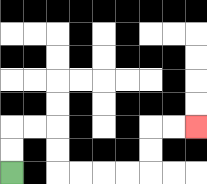{'start': '[0, 7]', 'end': '[8, 5]', 'path_directions': 'U,U,R,R,D,D,R,R,R,R,U,U,R,R', 'path_coordinates': '[[0, 7], [0, 6], [0, 5], [1, 5], [2, 5], [2, 6], [2, 7], [3, 7], [4, 7], [5, 7], [6, 7], [6, 6], [6, 5], [7, 5], [8, 5]]'}